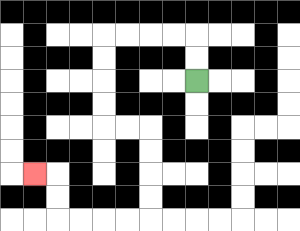{'start': '[8, 3]', 'end': '[1, 7]', 'path_directions': 'U,U,L,L,L,L,D,D,D,D,R,R,D,D,D,D,L,L,L,L,U,U,L', 'path_coordinates': '[[8, 3], [8, 2], [8, 1], [7, 1], [6, 1], [5, 1], [4, 1], [4, 2], [4, 3], [4, 4], [4, 5], [5, 5], [6, 5], [6, 6], [6, 7], [6, 8], [6, 9], [5, 9], [4, 9], [3, 9], [2, 9], [2, 8], [2, 7], [1, 7]]'}